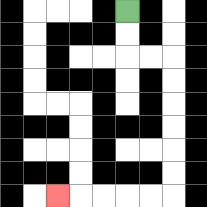{'start': '[5, 0]', 'end': '[2, 8]', 'path_directions': 'D,D,R,R,D,D,D,D,D,D,L,L,L,L,L', 'path_coordinates': '[[5, 0], [5, 1], [5, 2], [6, 2], [7, 2], [7, 3], [7, 4], [7, 5], [7, 6], [7, 7], [7, 8], [6, 8], [5, 8], [4, 8], [3, 8], [2, 8]]'}